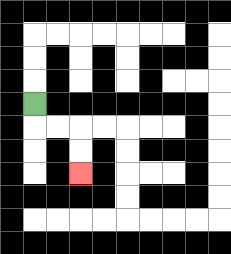{'start': '[1, 4]', 'end': '[3, 7]', 'path_directions': 'D,R,R,D,D', 'path_coordinates': '[[1, 4], [1, 5], [2, 5], [3, 5], [3, 6], [3, 7]]'}